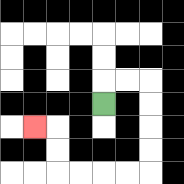{'start': '[4, 4]', 'end': '[1, 5]', 'path_directions': 'U,R,R,D,D,D,D,L,L,L,L,U,U,L', 'path_coordinates': '[[4, 4], [4, 3], [5, 3], [6, 3], [6, 4], [6, 5], [6, 6], [6, 7], [5, 7], [4, 7], [3, 7], [2, 7], [2, 6], [2, 5], [1, 5]]'}